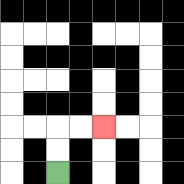{'start': '[2, 7]', 'end': '[4, 5]', 'path_directions': 'U,U,R,R', 'path_coordinates': '[[2, 7], [2, 6], [2, 5], [3, 5], [4, 5]]'}